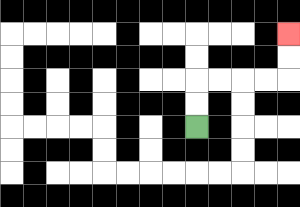{'start': '[8, 5]', 'end': '[12, 1]', 'path_directions': 'U,U,R,R,R,R,U,U', 'path_coordinates': '[[8, 5], [8, 4], [8, 3], [9, 3], [10, 3], [11, 3], [12, 3], [12, 2], [12, 1]]'}